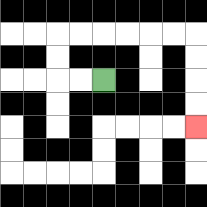{'start': '[4, 3]', 'end': '[8, 5]', 'path_directions': 'L,L,U,U,R,R,R,R,R,R,D,D,D,D', 'path_coordinates': '[[4, 3], [3, 3], [2, 3], [2, 2], [2, 1], [3, 1], [4, 1], [5, 1], [6, 1], [7, 1], [8, 1], [8, 2], [8, 3], [8, 4], [8, 5]]'}